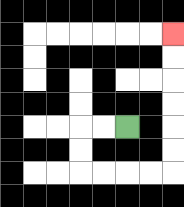{'start': '[5, 5]', 'end': '[7, 1]', 'path_directions': 'L,L,D,D,R,R,R,R,U,U,U,U,U,U', 'path_coordinates': '[[5, 5], [4, 5], [3, 5], [3, 6], [3, 7], [4, 7], [5, 7], [6, 7], [7, 7], [7, 6], [7, 5], [7, 4], [7, 3], [7, 2], [7, 1]]'}